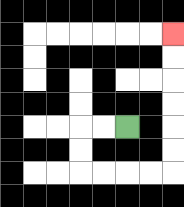{'start': '[5, 5]', 'end': '[7, 1]', 'path_directions': 'L,L,D,D,R,R,R,R,U,U,U,U,U,U', 'path_coordinates': '[[5, 5], [4, 5], [3, 5], [3, 6], [3, 7], [4, 7], [5, 7], [6, 7], [7, 7], [7, 6], [7, 5], [7, 4], [7, 3], [7, 2], [7, 1]]'}